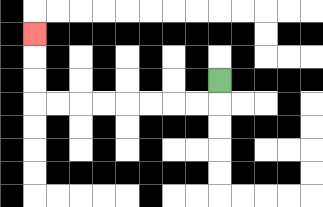{'start': '[9, 3]', 'end': '[1, 1]', 'path_directions': 'D,L,L,L,L,L,L,L,L,U,U,U', 'path_coordinates': '[[9, 3], [9, 4], [8, 4], [7, 4], [6, 4], [5, 4], [4, 4], [3, 4], [2, 4], [1, 4], [1, 3], [1, 2], [1, 1]]'}